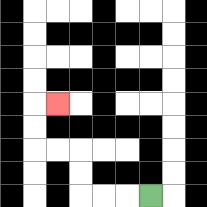{'start': '[6, 8]', 'end': '[2, 4]', 'path_directions': 'L,L,L,U,U,L,L,U,U,R', 'path_coordinates': '[[6, 8], [5, 8], [4, 8], [3, 8], [3, 7], [3, 6], [2, 6], [1, 6], [1, 5], [1, 4], [2, 4]]'}